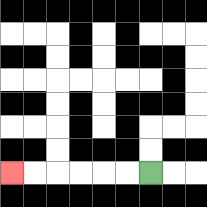{'start': '[6, 7]', 'end': '[0, 7]', 'path_directions': 'L,L,L,L,L,L', 'path_coordinates': '[[6, 7], [5, 7], [4, 7], [3, 7], [2, 7], [1, 7], [0, 7]]'}